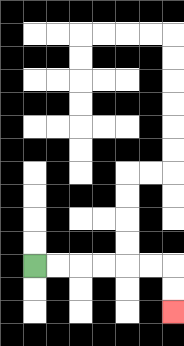{'start': '[1, 11]', 'end': '[7, 13]', 'path_directions': 'R,R,R,R,R,R,D,D', 'path_coordinates': '[[1, 11], [2, 11], [3, 11], [4, 11], [5, 11], [6, 11], [7, 11], [7, 12], [7, 13]]'}